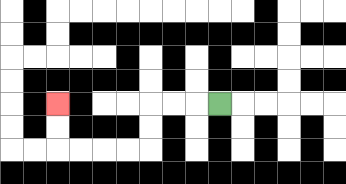{'start': '[9, 4]', 'end': '[2, 4]', 'path_directions': 'L,L,L,D,D,L,L,L,L,U,U', 'path_coordinates': '[[9, 4], [8, 4], [7, 4], [6, 4], [6, 5], [6, 6], [5, 6], [4, 6], [3, 6], [2, 6], [2, 5], [2, 4]]'}